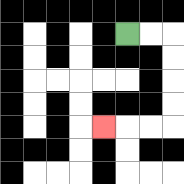{'start': '[5, 1]', 'end': '[4, 5]', 'path_directions': 'R,R,D,D,D,D,L,L,L', 'path_coordinates': '[[5, 1], [6, 1], [7, 1], [7, 2], [7, 3], [7, 4], [7, 5], [6, 5], [5, 5], [4, 5]]'}